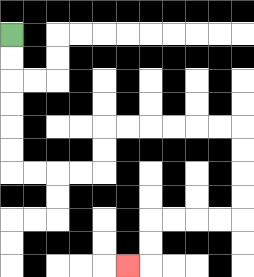{'start': '[0, 1]', 'end': '[5, 11]', 'path_directions': 'D,D,D,D,D,D,R,R,R,R,U,U,R,R,R,R,R,R,D,D,D,D,L,L,L,L,D,D,L', 'path_coordinates': '[[0, 1], [0, 2], [0, 3], [0, 4], [0, 5], [0, 6], [0, 7], [1, 7], [2, 7], [3, 7], [4, 7], [4, 6], [4, 5], [5, 5], [6, 5], [7, 5], [8, 5], [9, 5], [10, 5], [10, 6], [10, 7], [10, 8], [10, 9], [9, 9], [8, 9], [7, 9], [6, 9], [6, 10], [6, 11], [5, 11]]'}